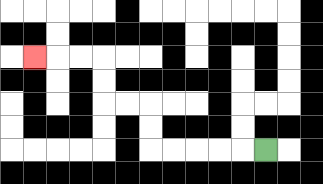{'start': '[11, 6]', 'end': '[1, 2]', 'path_directions': 'L,L,L,L,L,U,U,L,L,U,U,L,L,L', 'path_coordinates': '[[11, 6], [10, 6], [9, 6], [8, 6], [7, 6], [6, 6], [6, 5], [6, 4], [5, 4], [4, 4], [4, 3], [4, 2], [3, 2], [2, 2], [1, 2]]'}